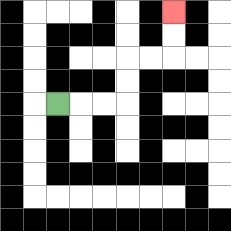{'start': '[2, 4]', 'end': '[7, 0]', 'path_directions': 'R,R,R,U,U,R,R,U,U', 'path_coordinates': '[[2, 4], [3, 4], [4, 4], [5, 4], [5, 3], [5, 2], [6, 2], [7, 2], [7, 1], [7, 0]]'}